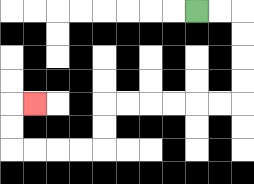{'start': '[8, 0]', 'end': '[1, 4]', 'path_directions': 'R,R,D,D,D,D,L,L,L,L,L,L,D,D,L,L,L,L,U,U,R', 'path_coordinates': '[[8, 0], [9, 0], [10, 0], [10, 1], [10, 2], [10, 3], [10, 4], [9, 4], [8, 4], [7, 4], [6, 4], [5, 4], [4, 4], [4, 5], [4, 6], [3, 6], [2, 6], [1, 6], [0, 6], [0, 5], [0, 4], [1, 4]]'}